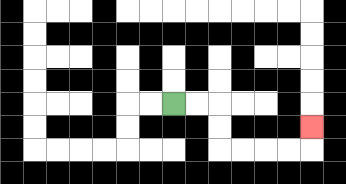{'start': '[7, 4]', 'end': '[13, 5]', 'path_directions': 'R,R,D,D,R,R,R,R,U', 'path_coordinates': '[[7, 4], [8, 4], [9, 4], [9, 5], [9, 6], [10, 6], [11, 6], [12, 6], [13, 6], [13, 5]]'}